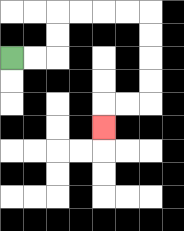{'start': '[0, 2]', 'end': '[4, 5]', 'path_directions': 'R,R,U,U,R,R,R,R,D,D,D,D,L,L,D', 'path_coordinates': '[[0, 2], [1, 2], [2, 2], [2, 1], [2, 0], [3, 0], [4, 0], [5, 0], [6, 0], [6, 1], [6, 2], [6, 3], [6, 4], [5, 4], [4, 4], [4, 5]]'}